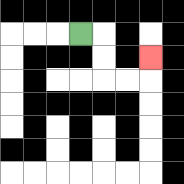{'start': '[3, 1]', 'end': '[6, 2]', 'path_directions': 'R,D,D,R,R,U', 'path_coordinates': '[[3, 1], [4, 1], [4, 2], [4, 3], [5, 3], [6, 3], [6, 2]]'}